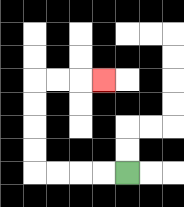{'start': '[5, 7]', 'end': '[4, 3]', 'path_directions': 'L,L,L,L,U,U,U,U,R,R,R', 'path_coordinates': '[[5, 7], [4, 7], [3, 7], [2, 7], [1, 7], [1, 6], [1, 5], [1, 4], [1, 3], [2, 3], [3, 3], [4, 3]]'}